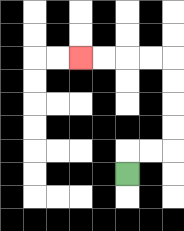{'start': '[5, 7]', 'end': '[3, 2]', 'path_directions': 'U,R,R,U,U,U,U,L,L,L,L', 'path_coordinates': '[[5, 7], [5, 6], [6, 6], [7, 6], [7, 5], [7, 4], [7, 3], [7, 2], [6, 2], [5, 2], [4, 2], [3, 2]]'}